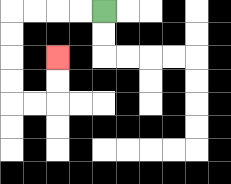{'start': '[4, 0]', 'end': '[2, 2]', 'path_directions': 'L,L,L,L,D,D,D,D,R,R,U,U', 'path_coordinates': '[[4, 0], [3, 0], [2, 0], [1, 0], [0, 0], [0, 1], [0, 2], [0, 3], [0, 4], [1, 4], [2, 4], [2, 3], [2, 2]]'}